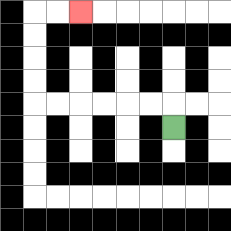{'start': '[7, 5]', 'end': '[3, 0]', 'path_directions': 'U,L,L,L,L,L,L,U,U,U,U,R,R', 'path_coordinates': '[[7, 5], [7, 4], [6, 4], [5, 4], [4, 4], [3, 4], [2, 4], [1, 4], [1, 3], [1, 2], [1, 1], [1, 0], [2, 0], [3, 0]]'}